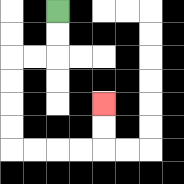{'start': '[2, 0]', 'end': '[4, 4]', 'path_directions': 'D,D,L,L,D,D,D,D,R,R,R,R,U,U', 'path_coordinates': '[[2, 0], [2, 1], [2, 2], [1, 2], [0, 2], [0, 3], [0, 4], [0, 5], [0, 6], [1, 6], [2, 6], [3, 6], [4, 6], [4, 5], [4, 4]]'}